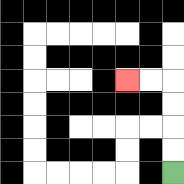{'start': '[7, 7]', 'end': '[5, 3]', 'path_directions': 'U,U,U,U,L,L', 'path_coordinates': '[[7, 7], [7, 6], [7, 5], [7, 4], [7, 3], [6, 3], [5, 3]]'}